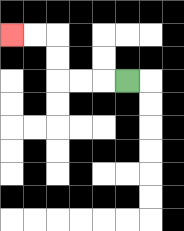{'start': '[5, 3]', 'end': '[0, 1]', 'path_directions': 'L,L,L,U,U,L,L', 'path_coordinates': '[[5, 3], [4, 3], [3, 3], [2, 3], [2, 2], [2, 1], [1, 1], [0, 1]]'}